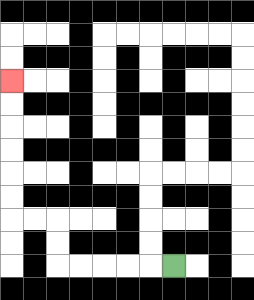{'start': '[7, 11]', 'end': '[0, 3]', 'path_directions': 'L,L,L,L,L,U,U,L,L,U,U,U,U,U,U', 'path_coordinates': '[[7, 11], [6, 11], [5, 11], [4, 11], [3, 11], [2, 11], [2, 10], [2, 9], [1, 9], [0, 9], [0, 8], [0, 7], [0, 6], [0, 5], [0, 4], [0, 3]]'}